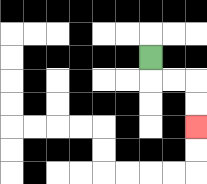{'start': '[6, 2]', 'end': '[8, 5]', 'path_directions': 'D,R,R,D,D', 'path_coordinates': '[[6, 2], [6, 3], [7, 3], [8, 3], [8, 4], [8, 5]]'}